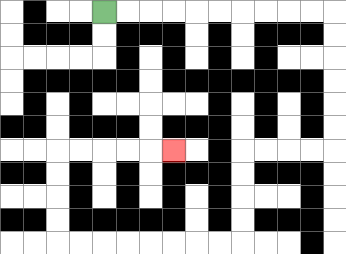{'start': '[4, 0]', 'end': '[7, 6]', 'path_directions': 'R,R,R,R,R,R,R,R,R,R,D,D,D,D,D,D,L,L,L,L,D,D,D,D,L,L,L,L,L,L,L,L,U,U,U,U,R,R,R,R,R', 'path_coordinates': '[[4, 0], [5, 0], [6, 0], [7, 0], [8, 0], [9, 0], [10, 0], [11, 0], [12, 0], [13, 0], [14, 0], [14, 1], [14, 2], [14, 3], [14, 4], [14, 5], [14, 6], [13, 6], [12, 6], [11, 6], [10, 6], [10, 7], [10, 8], [10, 9], [10, 10], [9, 10], [8, 10], [7, 10], [6, 10], [5, 10], [4, 10], [3, 10], [2, 10], [2, 9], [2, 8], [2, 7], [2, 6], [3, 6], [4, 6], [5, 6], [6, 6], [7, 6]]'}